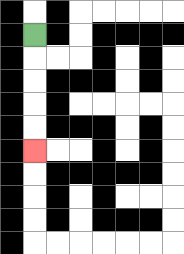{'start': '[1, 1]', 'end': '[1, 6]', 'path_directions': 'D,D,D,D,D', 'path_coordinates': '[[1, 1], [1, 2], [1, 3], [1, 4], [1, 5], [1, 6]]'}